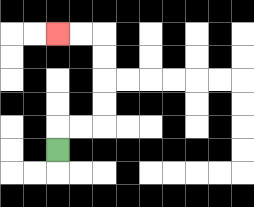{'start': '[2, 6]', 'end': '[2, 1]', 'path_directions': 'U,R,R,U,U,U,U,L,L', 'path_coordinates': '[[2, 6], [2, 5], [3, 5], [4, 5], [4, 4], [4, 3], [4, 2], [4, 1], [3, 1], [2, 1]]'}